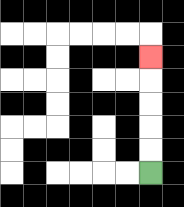{'start': '[6, 7]', 'end': '[6, 2]', 'path_directions': 'U,U,U,U,U', 'path_coordinates': '[[6, 7], [6, 6], [6, 5], [6, 4], [6, 3], [6, 2]]'}